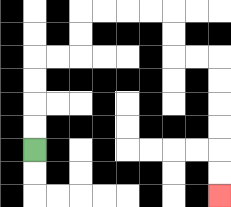{'start': '[1, 6]', 'end': '[9, 8]', 'path_directions': 'U,U,U,U,R,R,U,U,R,R,R,R,D,D,R,R,D,D,D,D,D,D', 'path_coordinates': '[[1, 6], [1, 5], [1, 4], [1, 3], [1, 2], [2, 2], [3, 2], [3, 1], [3, 0], [4, 0], [5, 0], [6, 0], [7, 0], [7, 1], [7, 2], [8, 2], [9, 2], [9, 3], [9, 4], [9, 5], [9, 6], [9, 7], [9, 8]]'}